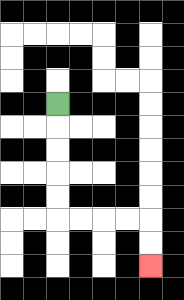{'start': '[2, 4]', 'end': '[6, 11]', 'path_directions': 'D,D,D,D,D,R,R,R,R,D,D', 'path_coordinates': '[[2, 4], [2, 5], [2, 6], [2, 7], [2, 8], [2, 9], [3, 9], [4, 9], [5, 9], [6, 9], [6, 10], [6, 11]]'}